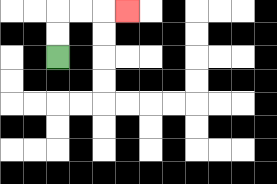{'start': '[2, 2]', 'end': '[5, 0]', 'path_directions': 'U,U,R,R,R', 'path_coordinates': '[[2, 2], [2, 1], [2, 0], [3, 0], [4, 0], [5, 0]]'}